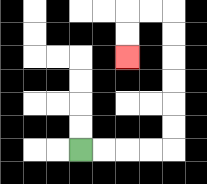{'start': '[3, 6]', 'end': '[5, 2]', 'path_directions': 'R,R,R,R,U,U,U,U,U,U,L,L,D,D', 'path_coordinates': '[[3, 6], [4, 6], [5, 6], [6, 6], [7, 6], [7, 5], [7, 4], [7, 3], [7, 2], [7, 1], [7, 0], [6, 0], [5, 0], [5, 1], [5, 2]]'}